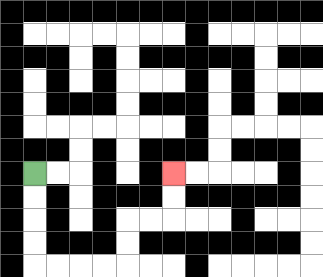{'start': '[1, 7]', 'end': '[7, 7]', 'path_directions': 'D,D,D,D,R,R,R,R,U,U,R,R,U,U', 'path_coordinates': '[[1, 7], [1, 8], [1, 9], [1, 10], [1, 11], [2, 11], [3, 11], [4, 11], [5, 11], [5, 10], [5, 9], [6, 9], [7, 9], [7, 8], [7, 7]]'}